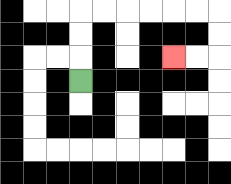{'start': '[3, 3]', 'end': '[7, 2]', 'path_directions': 'U,U,U,R,R,R,R,R,R,D,D,L,L', 'path_coordinates': '[[3, 3], [3, 2], [3, 1], [3, 0], [4, 0], [5, 0], [6, 0], [7, 0], [8, 0], [9, 0], [9, 1], [9, 2], [8, 2], [7, 2]]'}